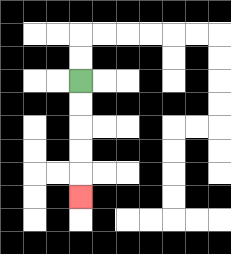{'start': '[3, 3]', 'end': '[3, 8]', 'path_directions': 'D,D,D,D,D', 'path_coordinates': '[[3, 3], [3, 4], [3, 5], [3, 6], [3, 7], [3, 8]]'}